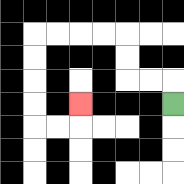{'start': '[7, 4]', 'end': '[3, 4]', 'path_directions': 'U,L,L,U,U,L,L,L,L,D,D,D,D,R,R,U', 'path_coordinates': '[[7, 4], [7, 3], [6, 3], [5, 3], [5, 2], [5, 1], [4, 1], [3, 1], [2, 1], [1, 1], [1, 2], [1, 3], [1, 4], [1, 5], [2, 5], [3, 5], [3, 4]]'}